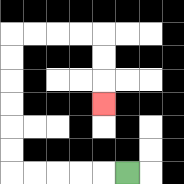{'start': '[5, 7]', 'end': '[4, 4]', 'path_directions': 'L,L,L,L,L,U,U,U,U,U,U,R,R,R,R,D,D,D', 'path_coordinates': '[[5, 7], [4, 7], [3, 7], [2, 7], [1, 7], [0, 7], [0, 6], [0, 5], [0, 4], [0, 3], [0, 2], [0, 1], [1, 1], [2, 1], [3, 1], [4, 1], [4, 2], [4, 3], [4, 4]]'}